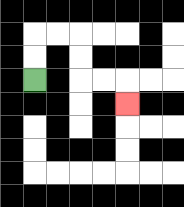{'start': '[1, 3]', 'end': '[5, 4]', 'path_directions': 'U,U,R,R,D,D,R,R,D', 'path_coordinates': '[[1, 3], [1, 2], [1, 1], [2, 1], [3, 1], [3, 2], [3, 3], [4, 3], [5, 3], [5, 4]]'}